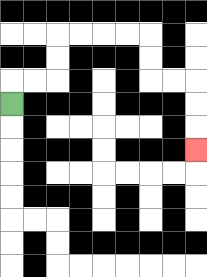{'start': '[0, 4]', 'end': '[8, 6]', 'path_directions': 'U,R,R,U,U,R,R,R,R,D,D,R,R,D,D,D', 'path_coordinates': '[[0, 4], [0, 3], [1, 3], [2, 3], [2, 2], [2, 1], [3, 1], [4, 1], [5, 1], [6, 1], [6, 2], [6, 3], [7, 3], [8, 3], [8, 4], [8, 5], [8, 6]]'}